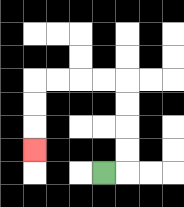{'start': '[4, 7]', 'end': '[1, 6]', 'path_directions': 'R,U,U,U,U,L,L,L,L,D,D,D', 'path_coordinates': '[[4, 7], [5, 7], [5, 6], [5, 5], [5, 4], [5, 3], [4, 3], [3, 3], [2, 3], [1, 3], [1, 4], [1, 5], [1, 6]]'}